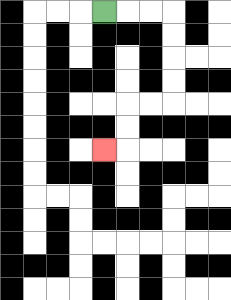{'start': '[4, 0]', 'end': '[4, 6]', 'path_directions': 'R,R,R,D,D,D,D,L,L,D,D,L', 'path_coordinates': '[[4, 0], [5, 0], [6, 0], [7, 0], [7, 1], [7, 2], [7, 3], [7, 4], [6, 4], [5, 4], [5, 5], [5, 6], [4, 6]]'}